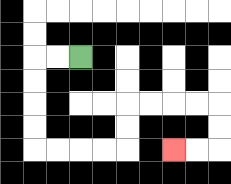{'start': '[3, 2]', 'end': '[7, 6]', 'path_directions': 'L,L,D,D,D,D,R,R,R,R,U,U,R,R,R,R,D,D,L,L', 'path_coordinates': '[[3, 2], [2, 2], [1, 2], [1, 3], [1, 4], [1, 5], [1, 6], [2, 6], [3, 6], [4, 6], [5, 6], [5, 5], [5, 4], [6, 4], [7, 4], [8, 4], [9, 4], [9, 5], [9, 6], [8, 6], [7, 6]]'}